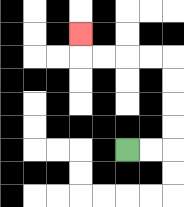{'start': '[5, 6]', 'end': '[3, 1]', 'path_directions': 'R,R,U,U,U,U,L,L,L,L,U', 'path_coordinates': '[[5, 6], [6, 6], [7, 6], [7, 5], [7, 4], [7, 3], [7, 2], [6, 2], [5, 2], [4, 2], [3, 2], [3, 1]]'}